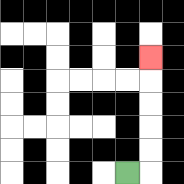{'start': '[5, 7]', 'end': '[6, 2]', 'path_directions': 'R,U,U,U,U,U', 'path_coordinates': '[[5, 7], [6, 7], [6, 6], [6, 5], [6, 4], [6, 3], [6, 2]]'}